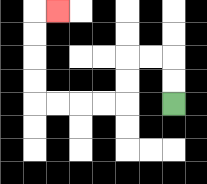{'start': '[7, 4]', 'end': '[2, 0]', 'path_directions': 'U,U,L,L,D,D,L,L,L,L,U,U,U,U,R', 'path_coordinates': '[[7, 4], [7, 3], [7, 2], [6, 2], [5, 2], [5, 3], [5, 4], [4, 4], [3, 4], [2, 4], [1, 4], [1, 3], [1, 2], [1, 1], [1, 0], [2, 0]]'}